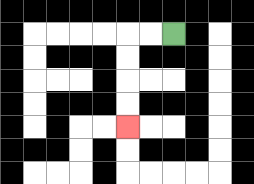{'start': '[7, 1]', 'end': '[5, 5]', 'path_directions': 'L,L,D,D,D,D', 'path_coordinates': '[[7, 1], [6, 1], [5, 1], [5, 2], [5, 3], [5, 4], [5, 5]]'}